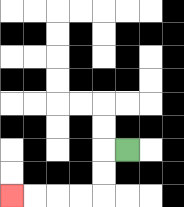{'start': '[5, 6]', 'end': '[0, 8]', 'path_directions': 'L,D,D,L,L,L,L', 'path_coordinates': '[[5, 6], [4, 6], [4, 7], [4, 8], [3, 8], [2, 8], [1, 8], [0, 8]]'}